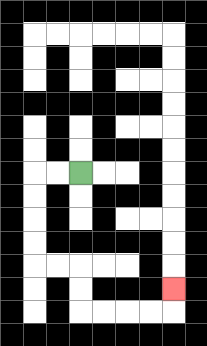{'start': '[3, 7]', 'end': '[7, 12]', 'path_directions': 'L,L,D,D,D,D,R,R,D,D,R,R,R,R,U', 'path_coordinates': '[[3, 7], [2, 7], [1, 7], [1, 8], [1, 9], [1, 10], [1, 11], [2, 11], [3, 11], [3, 12], [3, 13], [4, 13], [5, 13], [6, 13], [7, 13], [7, 12]]'}